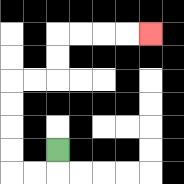{'start': '[2, 6]', 'end': '[6, 1]', 'path_directions': 'D,L,L,U,U,U,U,R,R,U,U,R,R,R,R', 'path_coordinates': '[[2, 6], [2, 7], [1, 7], [0, 7], [0, 6], [0, 5], [0, 4], [0, 3], [1, 3], [2, 3], [2, 2], [2, 1], [3, 1], [4, 1], [5, 1], [6, 1]]'}